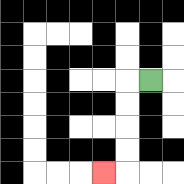{'start': '[6, 3]', 'end': '[4, 7]', 'path_directions': 'L,D,D,D,D,L', 'path_coordinates': '[[6, 3], [5, 3], [5, 4], [5, 5], [5, 6], [5, 7], [4, 7]]'}